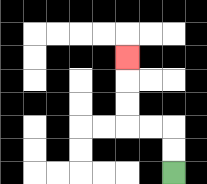{'start': '[7, 7]', 'end': '[5, 2]', 'path_directions': 'U,U,L,L,U,U,U', 'path_coordinates': '[[7, 7], [7, 6], [7, 5], [6, 5], [5, 5], [5, 4], [5, 3], [5, 2]]'}